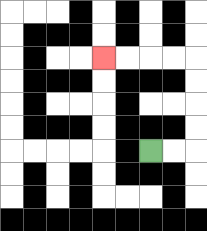{'start': '[6, 6]', 'end': '[4, 2]', 'path_directions': 'R,R,U,U,U,U,L,L,L,L', 'path_coordinates': '[[6, 6], [7, 6], [8, 6], [8, 5], [8, 4], [8, 3], [8, 2], [7, 2], [6, 2], [5, 2], [4, 2]]'}